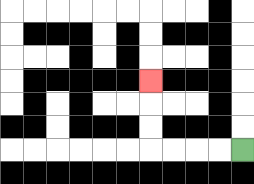{'start': '[10, 6]', 'end': '[6, 3]', 'path_directions': 'L,L,L,L,U,U,U', 'path_coordinates': '[[10, 6], [9, 6], [8, 6], [7, 6], [6, 6], [6, 5], [6, 4], [6, 3]]'}